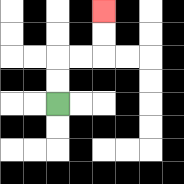{'start': '[2, 4]', 'end': '[4, 0]', 'path_directions': 'U,U,R,R,U,U', 'path_coordinates': '[[2, 4], [2, 3], [2, 2], [3, 2], [4, 2], [4, 1], [4, 0]]'}